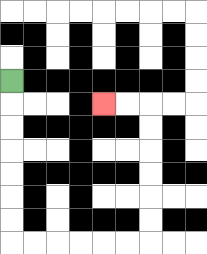{'start': '[0, 3]', 'end': '[4, 4]', 'path_directions': 'D,D,D,D,D,D,D,R,R,R,R,R,R,U,U,U,U,U,U,L,L', 'path_coordinates': '[[0, 3], [0, 4], [0, 5], [0, 6], [0, 7], [0, 8], [0, 9], [0, 10], [1, 10], [2, 10], [3, 10], [4, 10], [5, 10], [6, 10], [6, 9], [6, 8], [6, 7], [6, 6], [6, 5], [6, 4], [5, 4], [4, 4]]'}